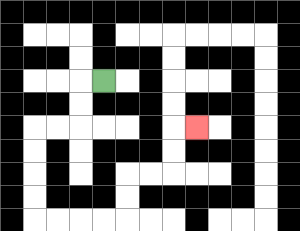{'start': '[4, 3]', 'end': '[8, 5]', 'path_directions': 'L,D,D,L,L,D,D,D,D,R,R,R,R,U,U,R,R,U,U,R', 'path_coordinates': '[[4, 3], [3, 3], [3, 4], [3, 5], [2, 5], [1, 5], [1, 6], [1, 7], [1, 8], [1, 9], [2, 9], [3, 9], [4, 9], [5, 9], [5, 8], [5, 7], [6, 7], [7, 7], [7, 6], [7, 5], [8, 5]]'}